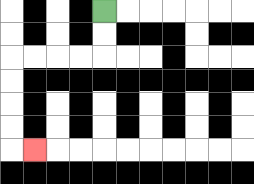{'start': '[4, 0]', 'end': '[1, 6]', 'path_directions': 'D,D,L,L,L,L,D,D,D,D,R', 'path_coordinates': '[[4, 0], [4, 1], [4, 2], [3, 2], [2, 2], [1, 2], [0, 2], [0, 3], [0, 4], [0, 5], [0, 6], [1, 6]]'}